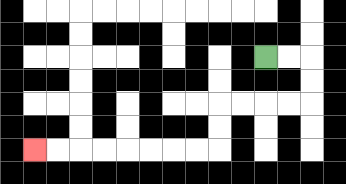{'start': '[11, 2]', 'end': '[1, 6]', 'path_directions': 'R,R,D,D,L,L,L,L,D,D,L,L,L,L,L,L,L,L', 'path_coordinates': '[[11, 2], [12, 2], [13, 2], [13, 3], [13, 4], [12, 4], [11, 4], [10, 4], [9, 4], [9, 5], [9, 6], [8, 6], [7, 6], [6, 6], [5, 6], [4, 6], [3, 6], [2, 6], [1, 6]]'}